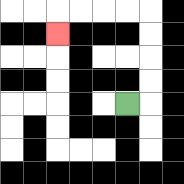{'start': '[5, 4]', 'end': '[2, 1]', 'path_directions': 'R,U,U,U,U,L,L,L,L,D', 'path_coordinates': '[[5, 4], [6, 4], [6, 3], [6, 2], [6, 1], [6, 0], [5, 0], [4, 0], [3, 0], [2, 0], [2, 1]]'}